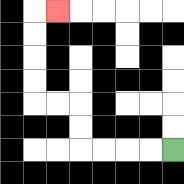{'start': '[7, 6]', 'end': '[2, 0]', 'path_directions': 'L,L,L,L,U,U,L,L,U,U,U,U,R', 'path_coordinates': '[[7, 6], [6, 6], [5, 6], [4, 6], [3, 6], [3, 5], [3, 4], [2, 4], [1, 4], [1, 3], [1, 2], [1, 1], [1, 0], [2, 0]]'}